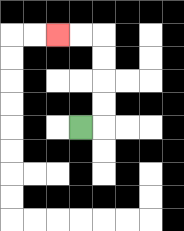{'start': '[3, 5]', 'end': '[2, 1]', 'path_directions': 'R,U,U,U,U,L,L', 'path_coordinates': '[[3, 5], [4, 5], [4, 4], [4, 3], [4, 2], [4, 1], [3, 1], [2, 1]]'}